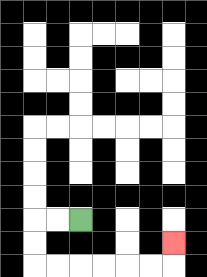{'start': '[3, 9]', 'end': '[7, 10]', 'path_directions': 'L,L,D,D,R,R,R,R,R,R,U', 'path_coordinates': '[[3, 9], [2, 9], [1, 9], [1, 10], [1, 11], [2, 11], [3, 11], [4, 11], [5, 11], [6, 11], [7, 11], [7, 10]]'}